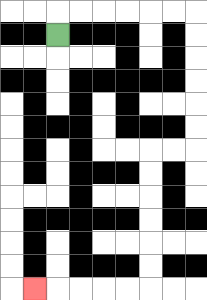{'start': '[2, 1]', 'end': '[1, 12]', 'path_directions': 'U,R,R,R,R,R,R,D,D,D,D,D,D,L,L,D,D,D,D,D,D,L,L,L,L,L', 'path_coordinates': '[[2, 1], [2, 0], [3, 0], [4, 0], [5, 0], [6, 0], [7, 0], [8, 0], [8, 1], [8, 2], [8, 3], [8, 4], [8, 5], [8, 6], [7, 6], [6, 6], [6, 7], [6, 8], [6, 9], [6, 10], [6, 11], [6, 12], [5, 12], [4, 12], [3, 12], [2, 12], [1, 12]]'}